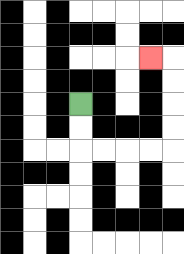{'start': '[3, 4]', 'end': '[6, 2]', 'path_directions': 'D,D,R,R,R,R,U,U,U,U,L', 'path_coordinates': '[[3, 4], [3, 5], [3, 6], [4, 6], [5, 6], [6, 6], [7, 6], [7, 5], [7, 4], [7, 3], [7, 2], [6, 2]]'}